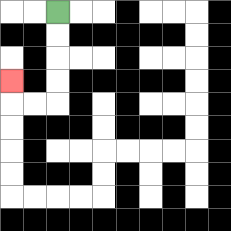{'start': '[2, 0]', 'end': '[0, 3]', 'path_directions': 'D,D,D,D,L,L,U', 'path_coordinates': '[[2, 0], [2, 1], [2, 2], [2, 3], [2, 4], [1, 4], [0, 4], [0, 3]]'}